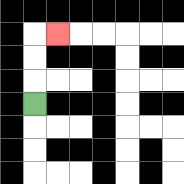{'start': '[1, 4]', 'end': '[2, 1]', 'path_directions': 'U,U,U,R', 'path_coordinates': '[[1, 4], [1, 3], [1, 2], [1, 1], [2, 1]]'}